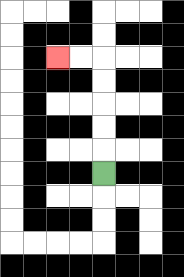{'start': '[4, 7]', 'end': '[2, 2]', 'path_directions': 'U,U,U,U,U,L,L', 'path_coordinates': '[[4, 7], [4, 6], [4, 5], [4, 4], [4, 3], [4, 2], [3, 2], [2, 2]]'}